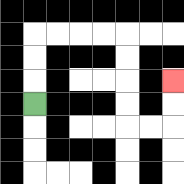{'start': '[1, 4]', 'end': '[7, 3]', 'path_directions': 'U,U,U,R,R,R,R,D,D,D,D,R,R,U,U', 'path_coordinates': '[[1, 4], [1, 3], [1, 2], [1, 1], [2, 1], [3, 1], [4, 1], [5, 1], [5, 2], [5, 3], [5, 4], [5, 5], [6, 5], [7, 5], [7, 4], [7, 3]]'}